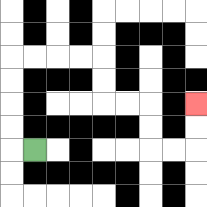{'start': '[1, 6]', 'end': '[8, 4]', 'path_directions': 'L,U,U,U,U,R,R,R,R,D,D,R,R,D,D,R,R,U,U', 'path_coordinates': '[[1, 6], [0, 6], [0, 5], [0, 4], [0, 3], [0, 2], [1, 2], [2, 2], [3, 2], [4, 2], [4, 3], [4, 4], [5, 4], [6, 4], [6, 5], [6, 6], [7, 6], [8, 6], [8, 5], [8, 4]]'}